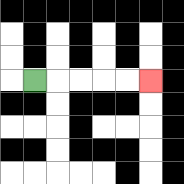{'start': '[1, 3]', 'end': '[6, 3]', 'path_directions': 'R,R,R,R,R', 'path_coordinates': '[[1, 3], [2, 3], [3, 3], [4, 3], [5, 3], [6, 3]]'}